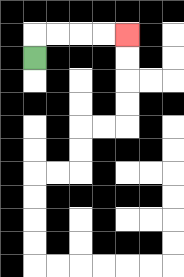{'start': '[1, 2]', 'end': '[5, 1]', 'path_directions': 'U,R,R,R,R', 'path_coordinates': '[[1, 2], [1, 1], [2, 1], [3, 1], [4, 1], [5, 1]]'}